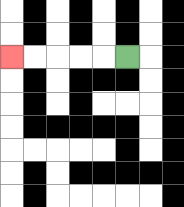{'start': '[5, 2]', 'end': '[0, 2]', 'path_directions': 'L,L,L,L,L', 'path_coordinates': '[[5, 2], [4, 2], [3, 2], [2, 2], [1, 2], [0, 2]]'}